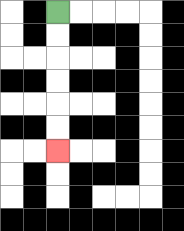{'start': '[2, 0]', 'end': '[2, 6]', 'path_directions': 'D,D,D,D,D,D', 'path_coordinates': '[[2, 0], [2, 1], [2, 2], [2, 3], [2, 4], [2, 5], [2, 6]]'}